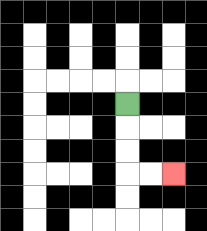{'start': '[5, 4]', 'end': '[7, 7]', 'path_directions': 'D,D,D,R,R', 'path_coordinates': '[[5, 4], [5, 5], [5, 6], [5, 7], [6, 7], [7, 7]]'}